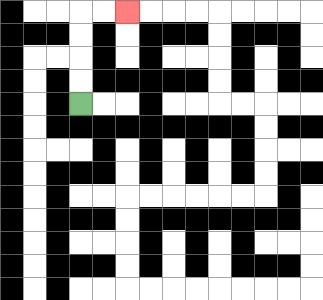{'start': '[3, 4]', 'end': '[5, 0]', 'path_directions': 'U,U,U,U,R,R', 'path_coordinates': '[[3, 4], [3, 3], [3, 2], [3, 1], [3, 0], [4, 0], [5, 0]]'}